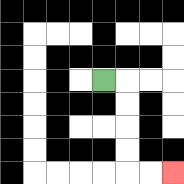{'start': '[4, 3]', 'end': '[7, 7]', 'path_directions': 'R,D,D,D,D,R,R', 'path_coordinates': '[[4, 3], [5, 3], [5, 4], [5, 5], [5, 6], [5, 7], [6, 7], [7, 7]]'}